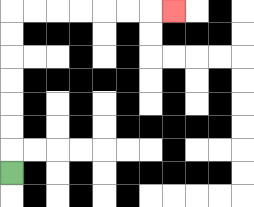{'start': '[0, 7]', 'end': '[7, 0]', 'path_directions': 'U,U,U,U,U,U,U,R,R,R,R,R,R,R', 'path_coordinates': '[[0, 7], [0, 6], [0, 5], [0, 4], [0, 3], [0, 2], [0, 1], [0, 0], [1, 0], [2, 0], [3, 0], [4, 0], [5, 0], [6, 0], [7, 0]]'}